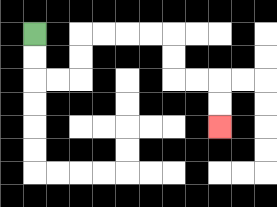{'start': '[1, 1]', 'end': '[9, 5]', 'path_directions': 'D,D,R,R,U,U,R,R,R,R,D,D,R,R,D,D', 'path_coordinates': '[[1, 1], [1, 2], [1, 3], [2, 3], [3, 3], [3, 2], [3, 1], [4, 1], [5, 1], [6, 1], [7, 1], [7, 2], [7, 3], [8, 3], [9, 3], [9, 4], [9, 5]]'}